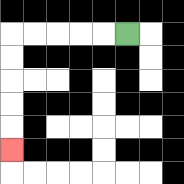{'start': '[5, 1]', 'end': '[0, 6]', 'path_directions': 'L,L,L,L,L,D,D,D,D,D', 'path_coordinates': '[[5, 1], [4, 1], [3, 1], [2, 1], [1, 1], [0, 1], [0, 2], [0, 3], [0, 4], [0, 5], [0, 6]]'}